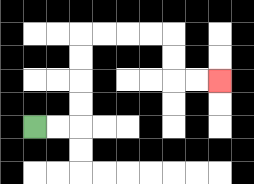{'start': '[1, 5]', 'end': '[9, 3]', 'path_directions': 'R,R,U,U,U,U,R,R,R,R,D,D,R,R', 'path_coordinates': '[[1, 5], [2, 5], [3, 5], [3, 4], [3, 3], [3, 2], [3, 1], [4, 1], [5, 1], [6, 1], [7, 1], [7, 2], [7, 3], [8, 3], [9, 3]]'}